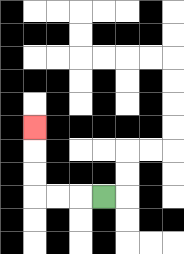{'start': '[4, 8]', 'end': '[1, 5]', 'path_directions': 'L,L,L,U,U,U', 'path_coordinates': '[[4, 8], [3, 8], [2, 8], [1, 8], [1, 7], [1, 6], [1, 5]]'}